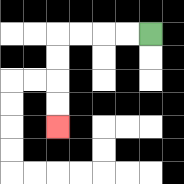{'start': '[6, 1]', 'end': '[2, 5]', 'path_directions': 'L,L,L,L,D,D,D,D', 'path_coordinates': '[[6, 1], [5, 1], [4, 1], [3, 1], [2, 1], [2, 2], [2, 3], [2, 4], [2, 5]]'}